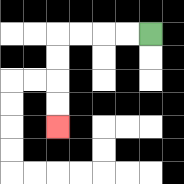{'start': '[6, 1]', 'end': '[2, 5]', 'path_directions': 'L,L,L,L,D,D,D,D', 'path_coordinates': '[[6, 1], [5, 1], [4, 1], [3, 1], [2, 1], [2, 2], [2, 3], [2, 4], [2, 5]]'}